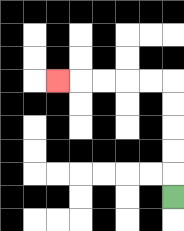{'start': '[7, 8]', 'end': '[2, 3]', 'path_directions': 'U,U,U,U,U,L,L,L,L,L', 'path_coordinates': '[[7, 8], [7, 7], [7, 6], [7, 5], [7, 4], [7, 3], [6, 3], [5, 3], [4, 3], [3, 3], [2, 3]]'}